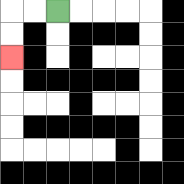{'start': '[2, 0]', 'end': '[0, 2]', 'path_directions': 'L,L,D,D', 'path_coordinates': '[[2, 0], [1, 0], [0, 0], [0, 1], [0, 2]]'}